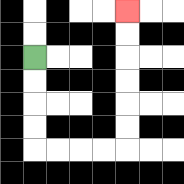{'start': '[1, 2]', 'end': '[5, 0]', 'path_directions': 'D,D,D,D,R,R,R,R,U,U,U,U,U,U', 'path_coordinates': '[[1, 2], [1, 3], [1, 4], [1, 5], [1, 6], [2, 6], [3, 6], [4, 6], [5, 6], [5, 5], [5, 4], [5, 3], [5, 2], [5, 1], [5, 0]]'}